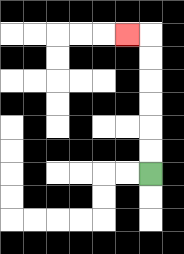{'start': '[6, 7]', 'end': '[5, 1]', 'path_directions': 'U,U,U,U,U,U,L', 'path_coordinates': '[[6, 7], [6, 6], [6, 5], [6, 4], [6, 3], [6, 2], [6, 1], [5, 1]]'}